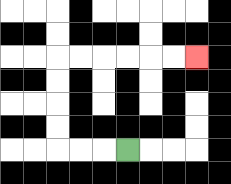{'start': '[5, 6]', 'end': '[8, 2]', 'path_directions': 'L,L,L,U,U,U,U,R,R,R,R,R,R', 'path_coordinates': '[[5, 6], [4, 6], [3, 6], [2, 6], [2, 5], [2, 4], [2, 3], [2, 2], [3, 2], [4, 2], [5, 2], [6, 2], [7, 2], [8, 2]]'}